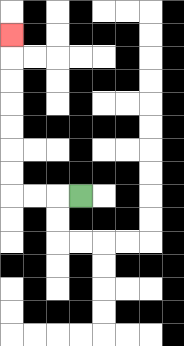{'start': '[3, 8]', 'end': '[0, 1]', 'path_directions': 'L,L,L,U,U,U,U,U,U,U', 'path_coordinates': '[[3, 8], [2, 8], [1, 8], [0, 8], [0, 7], [0, 6], [0, 5], [0, 4], [0, 3], [0, 2], [0, 1]]'}